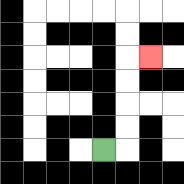{'start': '[4, 6]', 'end': '[6, 2]', 'path_directions': 'R,U,U,U,U,R', 'path_coordinates': '[[4, 6], [5, 6], [5, 5], [5, 4], [5, 3], [5, 2], [6, 2]]'}